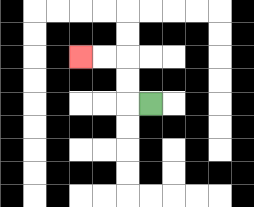{'start': '[6, 4]', 'end': '[3, 2]', 'path_directions': 'L,U,U,L,L', 'path_coordinates': '[[6, 4], [5, 4], [5, 3], [5, 2], [4, 2], [3, 2]]'}